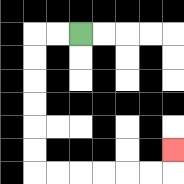{'start': '[3, 1]', 'end': '[7, 6]', 'path_directions': 'L,L,D,D,D,D,D,D,R,R,R,R,R,R,U', 'path_coordinates': '[[3, 1], [2, 1], [1, 1], [1, 2], [1, 3], [1, 4], [1, 5], [1, 6], [1, 7], [2, 7], [3, 7], [4, 7], [5, 7], [6, 7], [7, 7], [7, 6]]'}